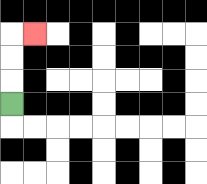{'start': '[0, 4]', 'end': '[1, 1]', 'path_directions': 'U,U,U,R', 'path_coordinates': '[[0, 4], [0, 3], [0, 2], [0, 1], [1, 1]]'}